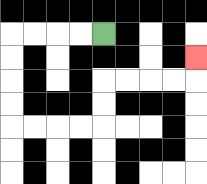{'start': '[4, 1]', 'end': '[8, 2]', 'path_directions': 'L,L,L,L,D,D,D,D,R,R,R,R,U,U,R,R,R,R,U', 'path_coordinates': '[[4, 1], [3, 1], [2, 1], [1, 1], [0, 1], [0, 2], [0, 3], [0, 4], [0, 5], [1, 5], [2, 5], [3, 5], [4, 5], [4, 4], [4, 3], [5, 3], [6, 3], [7, 3], [8, 3], [8, 2]]'}